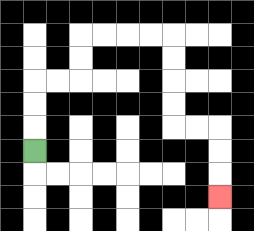{'start': '[1, 6]', 'end': '[9, 8]', 'path_directions': 'U,U,U,R,R,U,U,R,R,R,R,D,D,D,D,R,R,D,D,D', 'path_coordinates': '[[1, 6], [1, 5], [1, 4], [1, 3], [2, 3], [3, 3], [3, 2], [3, 1], [4, 1], [5, 1], [6, 1], [7, 1], [7, 2], [7, 3], [7, 4], [7, 5], [8, 5], [9, 5], [9, 6], [9, 7], [9, 8]]'}